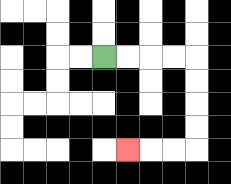{'start': '[4, 2]', 'end': '[5, 6]', 'path_directions': 'R,R,R,R,D,D,D,D,L,L,L', 'path_coordinates': '[[4, 2], [5, 2], [6, 2], [7, 2], [8, 2], [8, 3], [8, 4], [8, 5], [8, 6], [7, 6], [6, 6], [5, 6]]'}